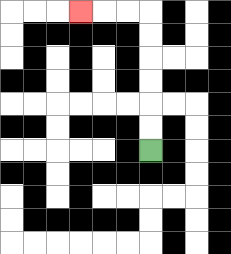{'start': '[6, 6]', 'end': '[3, 0]', 'path_directions': 'U,U,U,U,U,U,L,L,L', 'path_coordinates': '[[6, 6], [6, 5], [6, 4], [6, 3], [6, 2], [6, 1], [6, 0], [5, 0], [4, 0], [3, 0]]'}